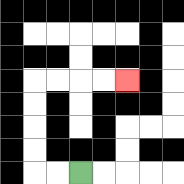{'start': '[3, 7]', 'end': '[5, 3]', 'path_directions': 'L,L,U,U,U,U,R,R,R,R', 'path_coordinates': '[[3, 7], [2, 7], [1, 7], [1, 6], [1, 5], [1, 4], [1, 3], [2, 3], [3, 3], [4, 3], [5, 3]]'}